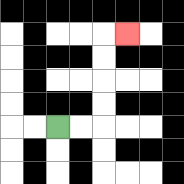{'start': '[2, 5]', 'end': '[5, 1]', 'path_directions': 'R,R,U,U,U,U,R', 'path_coordinates': '[[2, 5], [3, 5], [4, 5], [4, 4], [4, 3], [4, 2], [4, 1], [5, 1]]'}